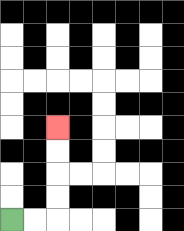{'start': '[0, 9]', 'end': '[2, 5]', 'path_directions': 'R,R,U,U,U,U', 'path_coordinates': '[[0, 9], [1, 9], [2, 9], [2, 8], [2, 7], [2, 6], [2, 5]]'}